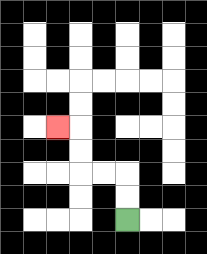{'start': '[5, 9]', 'end': '[2, 5]', 'path_directions': 'U,U,L,L,U,U,L', 'path_coordinates': '[[5, 9], [5, 8], [5, 7], [4, 7], [3, 7], [3, 6], [3, 5], [2, 5]]'}